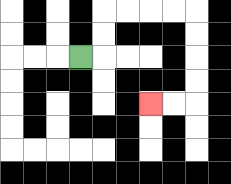{'start': '[3, 2]', 'end': '[6, 4]', 'path_directions': 'R,U,U,R,R,R,R,D,D,D,D,L,L', 'path_coordinates': '[[3, 2], [4, 2], [4, 1], [4, 0], [5, 0], [6, 0], [7, 0], [8, 0], [8, 1], [8, 2], [8, 3], [8, 4], [7, 4], [6, 4]]'}